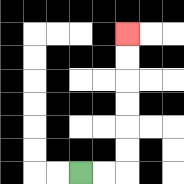{'start': '[3, 7]', 'end': '[5, 1]', 'path_directions': 'R,R,U,U,U,U,U,U', 'path_coordinates': '[[3, 7], [4, 7], [5, 7], [5, 6], [5, 5], [5, 4], [5, 3], [5, 2], [5, 1]]'}